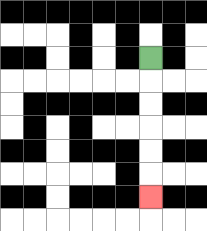{'start': '[6, 2]', 'end': '[6, 8]', 'path_directions': 'D,D,D,D,D,D', 'path_coordinates': '[[6, 2], [6, 3], [6, 4], [6, 5], [6, 6], [6, 7], [6, 8]]'}